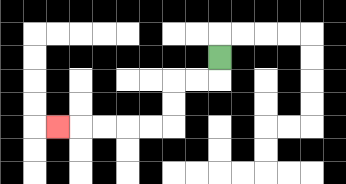{'start': '[9, 2]', 'end': '[2, 5]', 'path_directions': 'D,L,L,D,D,L,L,L,L,L', 'path_coordinates': '[[9, 2], [9, 3], [8, 3], [7, 3], [7, 4], [7, 5], [6, 5], [5, 5], [4, 5], [3, 5], [2, 5]]'}